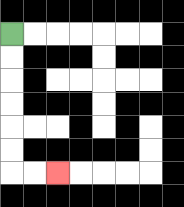{'start': '[0, 1]', 'end': '[2, 7]', 'path_directions': 'D,D,D,D,D,D,R,R', 'path_coordinates': '[[0, 1], [0, 2], [0, 3], [0, 4], [0, 5], [0, 6], [0, 7], [1, 7], [2, 7]]'}